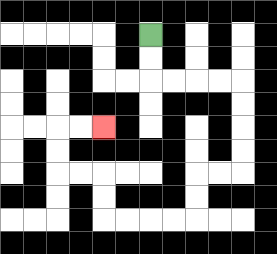{'start': '[6, 1]', 'end': '[4, 5]', 'path_directions': 'D,D,R,R,R,R,D,D,D,D,L,L,D,D,L,L,L,L,U,U,L,L,U,U,R,R', 'path_coordinates': '[[6, 1], [6, 2], [6, 3], [7, 3], [8, 3], [9, 3], [10, 3], [10, 4], [10, 5], [10, 6], [10, 7], [9, 7], [8, 7], [8, 8], [8, 9], [7, 9], [6, 9], [5, 9], [4, 9], [4, 8], [4, 7], [3, 7], [2, 7], [2, 6], [2, 5], [3, 5], [4, 5]]'}